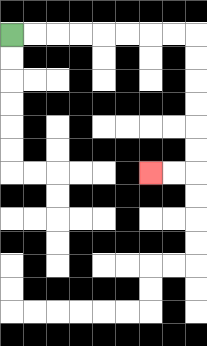{'start': '[0, 1]', 'end': '[6, 7]', 'path_directions': 'R,R,R,R,R,R,R,R,D,D,D,D,D,D,L,L', 'path_coordinates': '[[0, 1], [1, 1], [2, 1], [3, 1], [4, 1], [5, 1], [6, 1], [7, 1], [8, 1], [8, 2], [8, 3], [8, 4], [8, 5], [8, 6], [8, 7], [7, 7], [6, 7]]'}